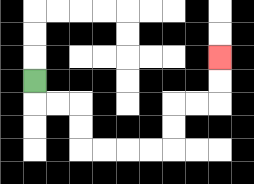{'start': '[1, 3]', 'end': '[9, 2]', 'path_directions': 'D,R,R,D,D,R,R,R,R,U,U,R,R,U,U', 'path_coordinates': '[[1, 3], [1, 4], [2, 4], [3, 4], [3, 5], [3, 6], [4, 6], [5, 6], [6, 6], [7, 6], [7, 5], [7, 4], [8, 4], [9, 4], [9, 3], [9, 2]]'}